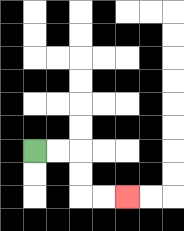{'start': '[1, 6]', 'end': '[5, 8]', 'path_directions': 'R,R,D,D,R,R', 'path_coordinates': '[[1, 6], [2, 6], [3, 6], [3, 7], [3, 8], [4, 8], [5, 8]]'}